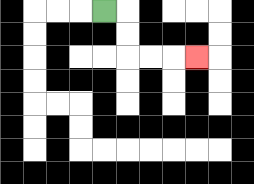{'start': '[4, 0]', 'end': '[8, 2]', 'path_directions': 'R,D,D,R,R,R', 'path_coordinates': '[[4, 0], [5, 0], [5, 1], [5, 2], [6, 2], [7, 2], [8, 2]]'}